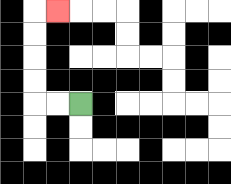{'start': '[3, 4]', 'end': '[2, 0]', 'path_directions': 'L,L,U,U,U,U,R', 'path_coordinates': '[[3, 4], [2, 4], [1, 4], [1, 3], [1, 2], [1, 1], [1, 0], [2, 0]]'}